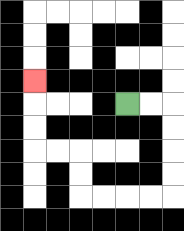{'start': '[5, 4]', 'end': '[1, 3]', 'path_directions': 'R,R,D,D,D,D,L,L,L,L,U,U,L,L,U,U,U', 'path_coordinates': '[[5, 4], [6, 4], [7, 4], [7, 5], [7, 6], [7, 7], [7, 8], [6, 8], [5, 8], [4, 8], [3, 8], [3, 7], [3, 6], [2, 6], [1, 6], [1, 5], [1, 4], [1, 3]]'}